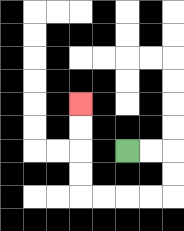{'start': '[5, 6]', 'end': '[3, 4]', 'path_directions': 'R,R,D,D,L,L,L,L,U,U,U,U', 'path_coordinates': '[[5, 6], [6, 6], [7, 6], [7, 7], [7, 8], [6, 8], [5, 8], [4, 8], [3, 8], [3, 7], [3, 6], [3, 5], [3, 4]]'}